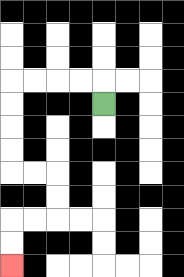{'start': '[4, 4]', 'end': '[0, 11]', 'path_directions': 'U,L,L,L,L,D,D,D,D,R,R,D,D,L,L,D,D', 'path_coordinates': '[[4, 4], [4, 3], [3, 3], [2, 3], [1, 3], [0, 3], [0, 4], [0, 5], [0, 6], [0, 7], [1, 7], [2, 7], [2, 8], [2, 9], [1, 9], [0, 9], [0, 10], [0, 11]]'}